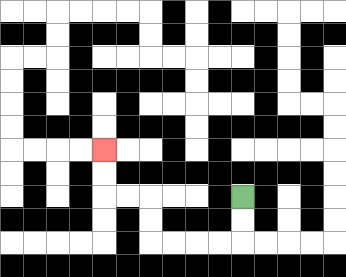{'start': '[10, 8]', 'end': '[4, 6]', 'path_directions': 'D,D,L,L,L,L,U,U,L,L,U,U', 'path_coordinates': '[[10, 8], [10, 9], [10, 10], [9, 10], [8, 10], [7, 10], [6, 10], [6, 9], [6, 8], [5, 8], [4, 8], [4, 7], [4, 6]]'}